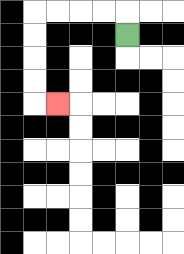{'start': '[5, 1]', 'end': '[2, 4]', 'path_directions': 'U,L,L,L,L,D,D,D,D,R', 'path_coordinates': '[[5, 1], [5, 0], [4, 0], [3, 0], [2, 0], [1, 0], [1, 1], [1, 2], [1, 3], [1, 4], [2, 4]]'}